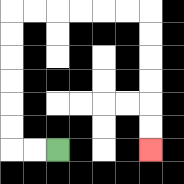{'start': '[2, 6]', 'end': '[6, 6]', 'path_directions': 'L,L,U,U,U,U,U,U,R,R,R,R,R,R,D,D,D,D,D,D', 'path_coordinates': '[[2, 6], [1, 6], [0, 6], [0, 5], [0, 4], [0, 3], [0, 2], [0, 1], [0, 0], [1, 0], [2, 0], [3, 0], [4, 0], [5, 0], [6, 0], [6, 1], [6, 2], [6, 3], [6, 4], [6, 5], [6, 6]]'}